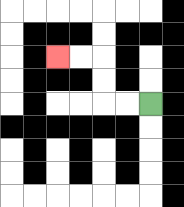{'start': '[6, 4]', 'end': '[2, 2]', 'path_directions': 'L,L,U,U,L,L', 'path_coordinates': '[[6, 4], [5, 4], [4, 4], [4, 3], [4, 2], [3, 2], [2, 2]]'}